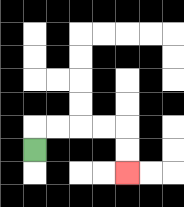{'start': '[1, 6]', 'end': '[5, 7]', 'path_directions': 'U,R,R,R,R,D,D', 'path_coordinates': '[[1, 6], [1, 5], [2, 5], [3, 5], [4, 5], [5, 5], [5, 6], [5, 7]]'}